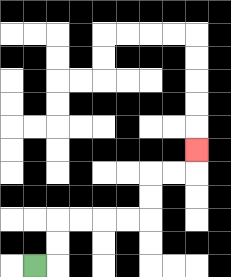{'start': '[1, 11]', 'end': '[8, 6]', 'path_directions': 'R,U,U,R,R,R,R,U,U,R,R,U', 'path_coordinates': '[[1, 11], [2, 11], [2, 10], [2, 9], [3, 9], [4, 9], [5, 9], [6, 9], [6, 8], [6, 7], [7, 7], [8, 7], [8, 6]]'}